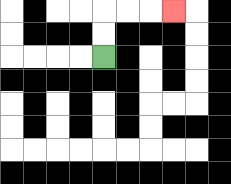{'start': '[4, 2]', 'end': '[7, 0]', 'path_directions': 'U,U,R,R,R', 'path_coordinates': '[[4, 2], [4, 1], [4, 0], [5, 0], [6, 0], [7, 0]]'}